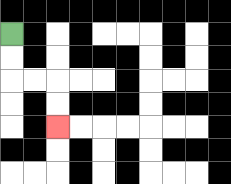{'start': '[0, 1]', 'end': '[2, 5]', 'path_directions': 'D,D,R,R,D,D', 'path_coordinates': '[[0, 1], [0, 2], [0, 3], [1, 3], [2, 3], [2, 4], [2, 5]]'}